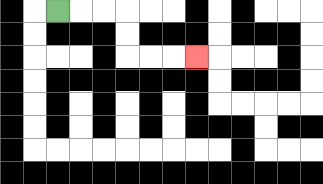{'start': '[2, 0]', 'end': '[8, 2]', 'path_directions': 'R,R,R,D,D,R,R,R', 'path_coordinates': '[[2, 0], [3, 0], [4, 0], [5, 0], [5, 1], [5, 2], [6, 2], [7, 2], [8, 2]]'}